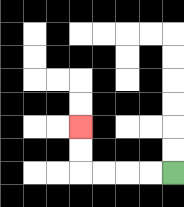{'start': '[7, 7]', 'end': '[3, 5]', 'path_directions': 'L,L,L,L,U,U', 'path_coordinates': '[[7, 7], [6, 7], [5, 7], [4, 7], [3, 7], [3, 6], [3, 5]]'}